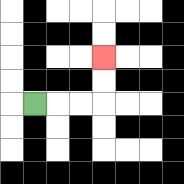{'start': '[1, 4]', 'end': '[4, 2]', 'path_directions': 'R,R,R,U,U', 'path_coordinates': '[[1, 4], [2, 4], [3, 4], [4, 4], [4, 3], [4, 2]]'}